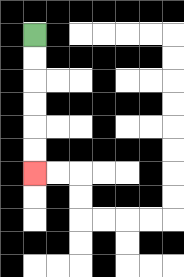{'start': '[1, 1]', 'end': '[1, 7]', 'path_directions': 'D,D,D,D,D,D', 'path_coordinates': '[[1, 1], [1, 2], [1, 3], [1, 4], [1, 5], [1, 6], [1, 7]]'}